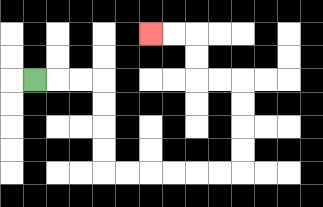{'start': '[1, 3]', 'end': '[6, 1]', 'path_directions': 'R,R,R,D,D,D,D,R,R,R,R,R,R,U,U,U,U,L,L,U,U,L,L', 'path_coordinates': '[[1, 3], [2, 3], [3, 3], [4, 3], [4, 4], [4, 5], [4, 6], [4, 7], [5, 7], [6, 7], [7, 7], [8, 7], [9, 7], [10, 7], [10, 6], [10, 5], [10, 4], [10, 3], [9, 3], [8, 3], [8, 2], [8, 1], [7, 1], [6, 1]]'}